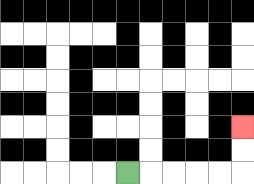{'start': '[5, 7]', 'end': '[10, 5]', 'path_directions': 'R,R,R,R,R,U,U', 'path_coordinates': '[[5, 7], [6, 7], [7, 7], [8, 7], [9, 7], [10, 7], [10, 6], [10, 5]]'}